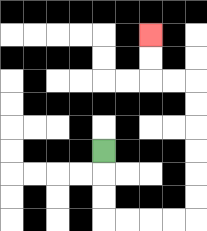{'start': '[4, 6]', 'end': '[6, 1]', 'path_directions': 'D,D,D,R,R,R,R,U,U,U,U,U,U,L,L,U,U', 'path_coordinates': '[[4, 6], [4, 7], [4, 8], [4, 9], [5, 9], [6, 9], [7, 9], [8, 9], [8, 8], [8, 7], [8, 6], [8, 5], [8, 4], [8, 3], [7, 3], [6, 3], [6, 2], [6, 1]]'}